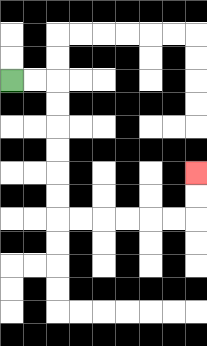{'start': '[0, 3]', 'end': '[8, 7]', 'path_directions': 'R,R,D,D,D,D,D,D,R,R,R,R,R,R,U,U', 'path_coordinates': '[[0, 3], [1, 3], [2, 3], [2, 4], [2, 5], [2, 6], [2, 7], [2, 8], [2, 9], [3, 9], [4, 9], [5, 9], [6, 9], [7, 9], [8, 9], [8, 8], [8, 7]]'}